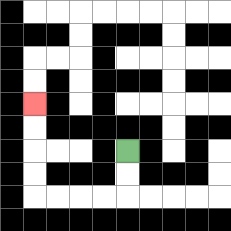{'start': '[5, 6]', 'end': '[1, 4]', 'path_directions': 'D,D,L,L,L,L,U,U,U,U', 'path_coordinates': '[[5, 6], [5, 7], [5, 8], [4, 8], [3, 8], [2, 8], [1, 8], [1, 7], [1, 6], [1, 5], [1, 4]]'}